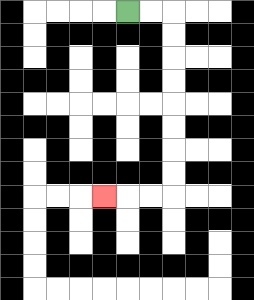{'start': '[5, 0]', 'end': '[4, 8]', 'path_directions': 'R,R,D,D,D,D,D,D,D,D,L,L,L', 'path_coordinates': '[[5, 0], [6, 0], [7, 0], [7, 1], [7, 2], [7, 3], [7, 4], [7, 5], [7, 6], [7, 7], [7, 8], [6, 8], [5, 8], [4, 8]]'}